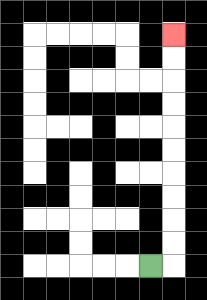{'start': '[6, 11]', 'end': '[7, 1]', 'path_directions': 'R,U,U,U,U,U,U,U,U,U,U', 'path_coordinates': '[[6, 11], [7, 11], [7, 10], [7, 9], [7, 8], [7, 7], [7, 6], [7, 5], [7, 4], [7, 3], [7, 2], [7, 1]]'}